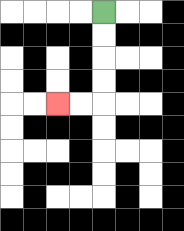{'start': '[4, 0]', 'end': '[2, 4]', 'path_directions': 'D,D,D,D,L,L', 'path_coordinates': '[[4, 0], [4, 1], [4, 2], [4, 3], [4, 4], [3, 4], [2, 4]]'}